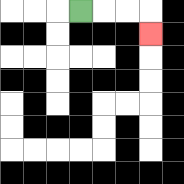{'start': '[3, 0]', 'end': '[6, 1]', 'path_directions': 'R,R,R,D', 'path_coordinates': '[[3, 0], [4, 0], [5, 0], [6, 0], [6, 1]]'}